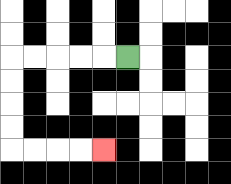{'start': '[5, 2]', 'end': '[4, 6]', 'path_directions': 'L,L,L,L,L,D,D,D,D,R,R,R,R', 'path_coordinates': '[[5, 2], [4, 2], [3, 2], [2, 2], [1, 2], [0, 2], [0, 3], [0, 4], [0, 5], [0, 6], [1, 6], [2, 6], [3, 6], [4, 6]]'}